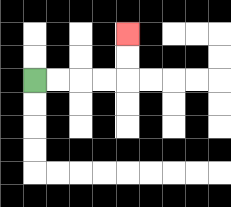{'start': '[1, 3]', 'end': '[5, 1]', 'path_directions': 'R,R,R,R,U,U', 'path_coordinates': '[[1, 3], [2, 3], [3, 3], [4, 3], [5, 3], [5, 2], [5, 1]]'}